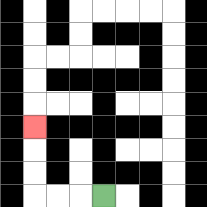{'start': '[4, 8]', 'end': '[1, 5]', 'path_directions': 'L,L,L,U,U,U', 'path_coordinates': '[[4, 8], [3, 8], [2, 8], [1, 8], [1, 7], [1, 6], [1, 5]]'}